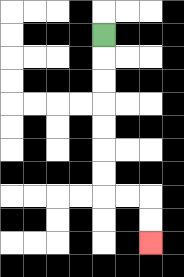{'start': '[4, 1]', 'end': '[6, 10]', 'path_directions': 'D,D,D,D,D,D,D,R,R,D,D', 'path_coordinates': '[[4, 1], [4, 2], [4, 3], [4, 4], [4, 5], [4, 6], [4, 7], [4, 8], [5, 8], [6, 8], [6, 9], [6, 10]]'}